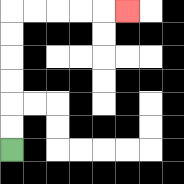{'start': '[0, 6]', 'end': '[5, 0]', 'path_directions': 'U,U,U,U,U,U,R,R,R,R,R', 'path_coordinates': '[[0, 6], [0, 5], [0, 4], [0, 3], [0, 2], [0, 1], [0, 0], [1, 0], [2, 0], [3, 0], [4, 0], [5, 0]]'}